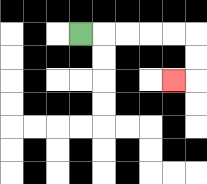{'start': '[3, 1]', 'end': '[7, 3]', 'path_directions': 'R,R,R,R,R,D,D,L', 'path_coordinates': '[[3, 1], [4, 1], [5, 1], [6, 1], [7, 1], [8, 1], [8, 2], [8, 3], [7, 3]]'}